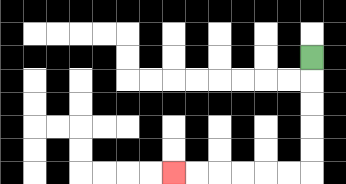{'start': '[13, 2]', 'end': '[7, 7]', 'path_directions': 'D,D,D,D,D,L,L,L,L,L,L', 'path_coordinates': '[[13, 2], [13, 3], [13, 4], [13, 5], [13, 6], [13, 7], [12, 7], [11, 7], [10, 7], [9, 7], [8, 7], [7, 7]]'}